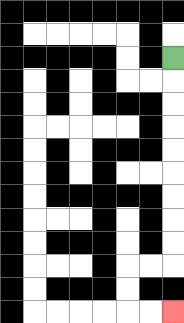{'start': '[7, 2]', 'end': '[7, 13]', 'path_directions': 'D,D,D,D,D,D,D,D,D,L,L,D,D,R,R', 'path_coordinates': '[[7, 2], [7, 3], [7, 4], [7, 5], [7, 6], [7, 7], [7, 8], [7, 9], [7, 10], [7, 11], [6, 11], [5, 11], [5, 12], [5, 13], [6, 13], [7, 13]]'}